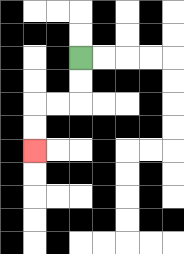{'start': '[3, 2]', 'end': '[1, 6]', 'path_directions': 'D,D,L,L,D,D', 'path_coordinates': '[[3, 2], [3, 3], [3, 4], [2, 4], [1, 4], [1, 5], [1, 6]]'}